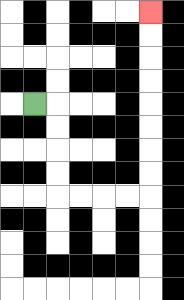{'start': '[1, 4]', 'end': '[6, 0]', 'path_directions': 'R,D,D,D,D,R,R,R,R,U,U,U,U,U,U,U,U', 'path_coordinates': '[[1, 4], [2, 4], [2, 5], [2, 6], [2, 7], [2, 8], [3, 8], [4, 8], [5, 8], [6, 8], [6, 7], [6, 6], [6, 5], [6, 4], [6, 3], [6, 2], [6, 1], [6, 0]]'}